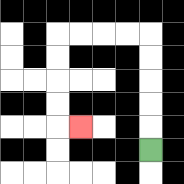{'start': '[6, 6]', 'end': '[3, 5]', 'path_directions': 'U,U,U,U,U,L,L,L,L,D,D,D,D,R', 'path_coordinates': '[[6, 6], [6, 5], [6, 4], [6, 3], [6, 2], [6, 1], [5, 1], [4, 1], [3, 1], [2, 1], [2, 2], [2, 3], [2, 4], [2, 5], [3, 5]]'}